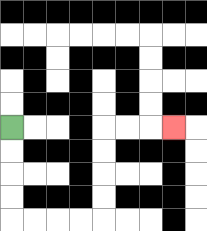{'start': '[0, 5]', 'end': '[7, 5]', 'path_directions': 'D,D,D,D,R,R,R,R,U,U,U,U,R,R,R', 'path_coordinates': '[[0, 5], [0, 6], [0, 7], [0, 8], [0, 9], [1, 9], [2, 9], [3, 9], [4, 9], [4, 8], [4, 7], [4, 6], [4, 5], [5, 5], [6, 5], [7, 5]]'}